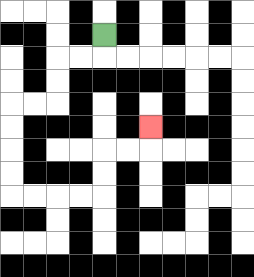{'start': '[4, 1]', 'end': '[6, 5]', 'path_directions': 'D,L,L,D,D,L,L,D,D,D,D,R,R,R,R,U,U,R,R,U', 'path_coordinates': '[[4, 1], [4, 2], [3, 2], [2, 2], [2, 3], [2, 4], [1, 4], [0, 4], [0, 5], [0, 6], [0, 7], [0, 8], [1, 8], [2, 8], [3, 8], [4, 8], [4, 7], [4, 6], [5, 6], [6, 6], [6, 5]]'}